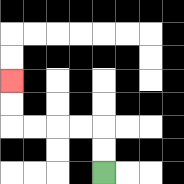{'start': '[4, 7]', 'end': '[0, 3]', 'path_directions': 'U,U,L,L,L,L,U,U', 'path_coordinates': '[[4, 7], [4, 6], [4, 5], [3, 5], [2, 5], [1, 5], [0, 5], [0, 4], [0, 3]]'}